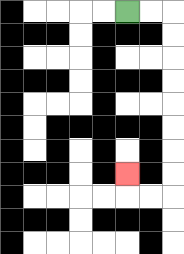{'start': '[5, 0]', 'end': '[5, 7]', 'path_directions': 'R,R,D,D,D,D,D,D,D,D,L,L,U', 'path_coordinates': '[[5, 0], [6, 0], [7, 0], [7, 1], [7, 2], [7, 3], [7, 4], [7, 5], [7, 6], [7, 7], [7, 8], [6, 8], [5, 8], [5, 7]]'}